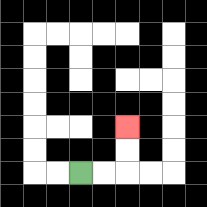{'start': '[3, 7]', 'end': '[5, 5]', 'path_directions': 'R,R,U,U', 'path_coordinates': '[[3, 7], [4, 7], [5, 7], [5, 6], [5, 5]]'}